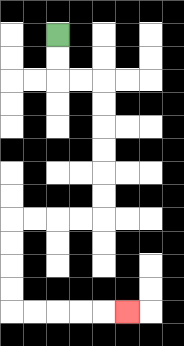{'start': '[2, 1]', 'end': '[5, 13]', 'path_directions': 'D,D,R,R,D,D,D,D,D,D,L,L,L,L,D,D,D,D,R,R,R,R,R', 'path_coordinates': '[[2, 1], [2, 2], [2, 3], [3, 3], [4, 3], [4, 4], [4, 5], [4, 6], [4, 7], [4, 8], [4, 9], [3, 9], [2, 9], [1, 9], [0, 9], [0, 10], [0, 11], [0, 12], [0, 13], [1, 13], [2, 13], [3, 13], [4, 13], [5, 13]]'}